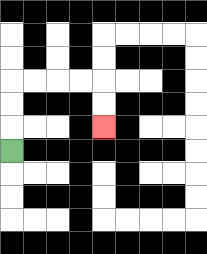{'start': '[0, 6]', 'end': '[4, 5]', 'path_directions': 'U,U,U,R,R,R,R,D,D', 'path_coordinates': '[[0, 6], [0, 5], [0, 4], [0, 3], [1, 3], [2, 3], [3, 3], [4, 3], [4, 4], [4, 5]]'}